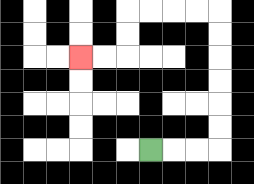{'start': '[6, 6]', 'end': '[3, 2]', 'path_directions': 'R,R,R,U,U,U,U,U,U,L,L,L,L,D,D,L,L', 'path_coordinates': '[[6, 6], [7, 6], [8, 6], [9, 6], [9, 5], [9, 4], [9, 3], [9, 2], [9, 1], [9, 0], [8, 0], [7, 0], [6, 0], [5, 0], [5, 1], [5, 2], [4, 2], [3, 2]]'}